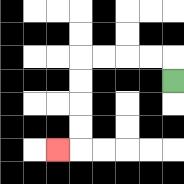{'start': '[7, 3]', 'end': '[2, 6]', 'path_directions': 'U,L,L,L,L,D,D,D,D,L', 'path_coordinates': '[[7, 3], [7, 2], [6, 2], [5, 2], [4, 2], [3, 2], [3, 3], [3, 4], [3, 5], [3, 6], [2, 6]]'}